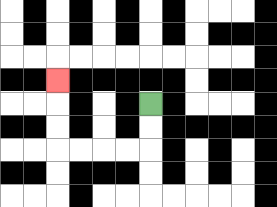{'start': '[6, 4]', 'end': '[2, 3]', 'path_directions': 'D,D,L,L,L,L,U,U,U', 'path_coordinates': '[[6, 4], [6, 5], [6, 6], [5, 6], [4, 6], [3, 6], [2, 6], [2, 5], [2, 4], [2, 3]]'}